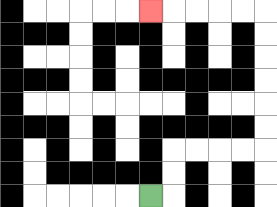{'start': '[6, 8]', 'end': '[6, 0]', 'path_directions': 'R,U,U,R,R,R,R,U,U,U,U,U,U,L,L,L,L,L', 'path_coordinates': '[[6, 8], [7, 8], [7, 7], [7, 6], [8, 6], [9, 6], [10, 6], [11, 6], [11, 5], [11, 4], [11, 3], [11, 2], [11, 1], [11, 0], [10, 0], [9, 0], [8, 0], [7, 0], [6, 0]]'}